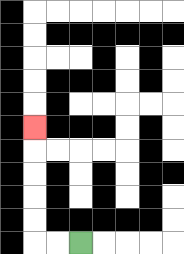{'start': '[3, 10]', 'end': '[1, 5]', 'path_directions': 'L,L,U,U,U,U,U', 'path_coordinates': '[[3, 10], [2, 10], [1, 10], [1, 9], [1, 8], [1, 7], [1, 6], [1, 5]]'}